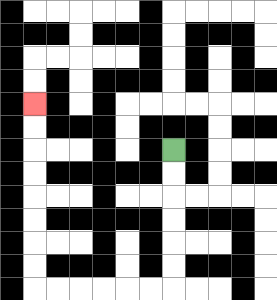{'start': '[7, 6]', 'end': '[1, 4]', 'path_directions': 'D,D,D,D,D,D,L,L,L,L,L,L,U,U,U,U,U,U,U,U', 'path_coordinates': '[[7, 6], [7, 7], [7, 8], [7, 9], [7, 10], [7, 11], [7, 12], [6, 12], [5, 12], [4, 12], [3, 12], [2, 12], [1, 12], [1, 11], [1, 10], [1, 9], [1, 8], [1, 7], [1, 6], [1, 5], [1, 4]]'}